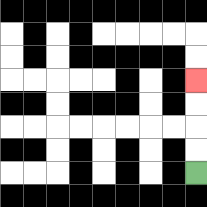{'start': '[8, 7]', 'end': '[8, 3]', 'path_directions': 'U,U,U,U', 'path_coordinates': '[[8, 7], [8, 6], [8, 5], [8, 4], [8, 3]]'}